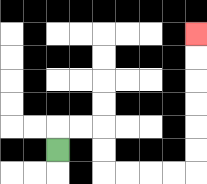{'start': '[2, 6]', 'end': '[8, 1]', 'path_directions': 'U,R,R,D,D,R,R,R,R,U,U,U,U,U,U', 'path_coordinates': '[[2, 6], [2, 5], [3, 5], [4, 5], [4, 6], [4, 7], [5, 7], [6, 7], [7, 7], [8, 7], [8, 6], [8, 5], [8, 4], [8, 3], [8, 2], [8, 1]]'}